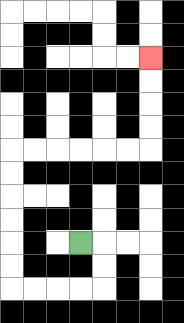{'start': '[3, 10]', 'end': '[6, 2]', 'path_directions': 'R,D,D,L,L,L,L,U,U,U,U,U,U,R,R,R,R,R,R,U,U,U,U', 'path_coordinates': '[[3, 10], [4, 10], [4, 11], [4, 12], [3, 12], [2, 12], [1, 12], [0, 12], [0, 11], [0, 10], [0, 9], [0, 8], [0, 7], [0, 6], [1, 6], [2, 6], [3, 6], [4, 6], [5, 6], [6, 6], [6, 5], [6, 4], [6, 3], [6, 2]]'}